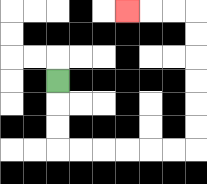{'start': '[2, 3]', 'end': '[5, 0]', 'path_directions': 'D,D,D,R,R,R,R,R,R,U,U,U,U,U,U,L,L,L', 'path_coordinates': '[[2, 3], [2, 4], [2, 5], [2, 6], [3, 6], [4, 6], [5, 6], [6, 6], [7, 6], [8, 6], [8, 5], [8, 4], [8, 3], [8, 2], [8, 1], [8, 0], [7, 0], [6, 0], [5, 0]]'}